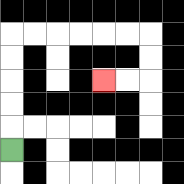{'start': '[0, 6]', 'end': '[4, 3]', 'path_directions': 'U,U,U,U,U,R,R,R,R,R,R,D,D,L,L', 'path_coordinates': '[[0, 6], [0, 5], [0, 4], [0, 3], [0, 2], [0, 1], [1, 1], [2, 1], [3, 1], [4, 1], [5, 1], [6, 1], [6, 2], [6, 3], [5, 3], [4, 3]]'}